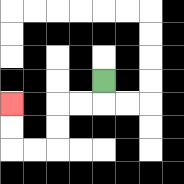{'start': '[4, 3]', 'end': '[0, 4]', 'path_directions': 'D,L,L,D,D,L,L,U,U', 'path_coordinates': '[[4, 3], [4, 4], [3, 4], [2, 4], [2, 5], [2, 6], [1, 6], [0, 6], [0, 5], [0, 4]]'}